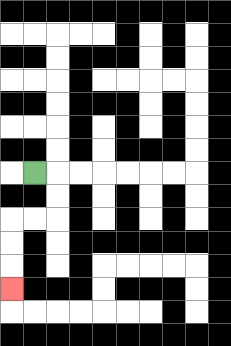{'start': '[1, 7]', 'end': '[0, 12]', 'path_directions': 'R,D,D,L,L,D,D,D', 'path_coordinates': '[[1, 7], [2, 7], [2, 8], [2, 9], [1, 9], [0, 9], [0, 10], [0, 11], [0, 12]]'}